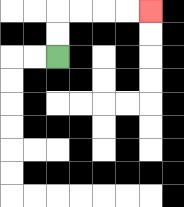{'start': '[2, 2]', 'end': '[6, 0]', 'path_directions': 'U,U,R,R,R,R', 'path_coordinates': '[[2, 2], [2, 1], [2, 0], [3, 0], [4, 0], [5, 0], [6, 0]]'}